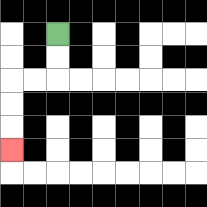{'start': '[2, 1]', 'end': '[0, 6]', 'path_directions': 'D,D,L,L,D,D,D', 'path_coordinates': '[[2, 1], [2, 2], [2, 3], [1, 3], [0, 3], [0, 4], [0, 5], [0, 6]]'}